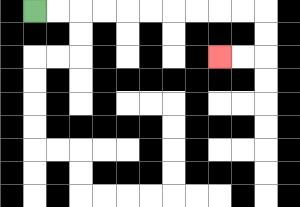{'start': '[1, 0]', 'end': '[9, 2]', 'path_directions': 'R,R,R,R,R,R,R,R,R,R,D,D,L,L', 'path_coordinates': '[[1, 0], [2, 0], [3, 0], [4, 0], [5, 0], [6, 0], [7, 0], [8, 0], [9, 0], [10, 0], [11, 0], [11, 1], [11, 2], [10, 2], [9, 2]]'}